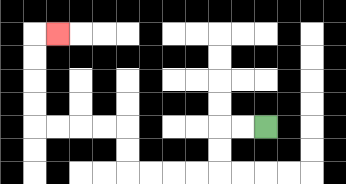{'start': '[11, 5]', 'end': '[2, 1]', 'path_directions': 'L,L,D,D,L,L,L,L,U,U,L,L,L,L,U,U,U,U,R', 'path_coordinates': '[[11, 5], [10, 5], [9, 5], [9, 6], [9, 7], [8, 7], [7, 7], [6, 7], [5, 7], [5, 6], [5, 5], [4, 5], [3, 5], [2, 5], [1, 5], [1, 4], [1, 3], [1, 2], [1, 1], [2, 1]]'}